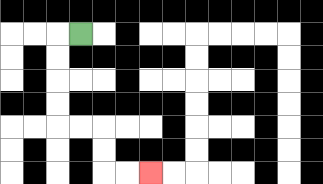{'start': '[3, 1]', 'end': '[6, 7]', 'path_directions': 'L,D,D,D,D,R,R,D,D,R,R', 'path_coordinates': '[[3, 1], [2, 1], [2, 2], [2, 3], [2, 4], [2, 5], [3, 5], [4, 5], [4, 6], [4, 7], [5, 7], [6, 7]]'}